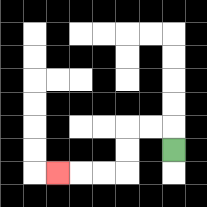{'start': '[7, 6]', 'end': '[2, 7]', 'path_directions': 'U,L,L,D,D,L,L,L', 'path_coordinates': '[[7, 6], [7, 5], [6, 5], [5, 5], [5, 6], [5, 7], [4, 7], [3, 7], [2, 7]]'}